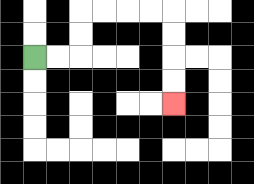{'start': '[1, 2]', 'end': '[7, 4]', 'path_directions': 'R,R,U,U,R,R,R,R,D,D,D,D', 'path_coordinates': '[[1, 2], [2, 2], [3, 2], [3, 1], [3, 0], [4, 0], [5, 0], [6, 0], [7, 0], [7, 1], [7, 2], [7, 3], [7, 4]]'}